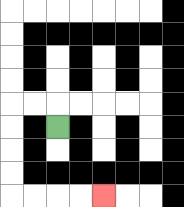{'start': '[2, 5]', 'end': '[4, 8]', 'path_directions': 'U,L,L,D,D,D,D,R,R,R,R', 'path_coordinates': '[[2, 5], [2, 4], [1, 4], [0, 4], [0, 5], [0, 6], [0, 7], [0, 8], [1, 8], [2, 8], [3, 8], [4, 8]]'}